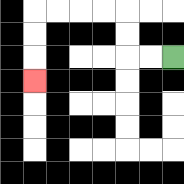{'start': '[7, 2]', 'end': '[1, 3]', 'path_directions': 'L,L,U,U,L,L,L,L,D,D,D', 'path_coordinates': '[[7, 2], [6, 2], [5, 2], [5, 1], [5, 0], [4, 0], [3, 0], [2, 0], [1, 0], [1, 1], [1, 2], [1, 3]]'}